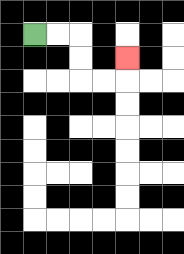{'start': '[1, 1]', 'end': '[5, 2]', 'path_directions': 'R,R,D,D,R,R,U', 'path_coordinates': '[[1, 1], [2, 1], [3, 1], [3, 2], [3, 3], [4, 3], [5, 3], [5, 2]]'}